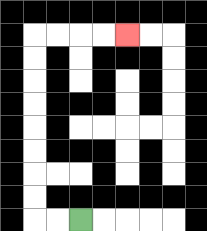{'start': '[3, 9]', 'end': '[5, 1]', 'path_directions': 'L,L,U,U,U,U,U,U,U,U,R,R,R,R', 'path_coordinates': '[[3, 9], [2, 9], [1, 9], [1, 8], [1, 7], [1, 6], [1, 5], [1, 4], [1, 3], [1, 2], [1, 1], [2, 1], [3, 1], [4, 1], [5, 1]]'}